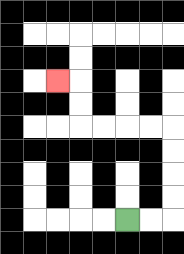{'start': '[5, 9]', 'end': '[2, 3]', 'path_directions': 'R,R,U,U,U,U,L,L,L,L,U,U,L', 'path_coordinates': '[[5, 9], [6, 9], [7, 9], [7, 8], [7, 7], [7, 6], [7, 5], [6, 5], [5, 5], [4, 5], [3, 5], [3, 4], [3, 3], [2, 3]]'}